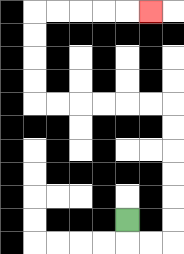{'start': '[5, 9]', 'end': '[6, 0]', 'path_directions': 'D,R,R,U,U,U,U,U,U,L,L,L,L,L,L,U,U,U,U,R,R,R,R,R', 'path_coordinates': '[[5, 9], [5, 10], [6, 10], [7, 10], [7, 9], [7, 8], [7, 7], [7, 6], [7, 5], [7, 4], [6, 4], [5, 4], [4, 4], [3, 4], [2, 4], [1, 4], [1, 3], [1, 2], [1, 1], [1, 0], [2, 0], [3, 0], [4, 0], [5, 0], [6, 0]]'}